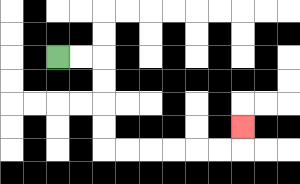{'start': '[2, 2]', 'end': '[10, 5]', 'path_directions': 'R,R,D,D,D,D,R,R,R,R,R,R,U', 'path_coordinates': '[[2, 2], [3, 2], [4, 2], [4, 3], [4, 4], [4, 5], [4, 6], [5, 6], [6, 6], [7, 6], [8, 6], [9, 6], [10, 6], [10, 5]]'}